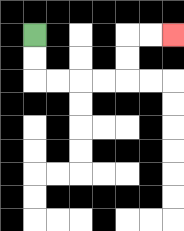{'start': '[1, 1]', 'end': '[7, 1]', 'path_directions': 'D,D,R,R,R,R,U,U,R,R', 'path_coordinates': '[[1, 1], [1, 2], [1, 3], [2, 3], [3, 3], [4, 3], [5, 3], [5, 2], [5, 1], [6, 1], [7, 1]]'}